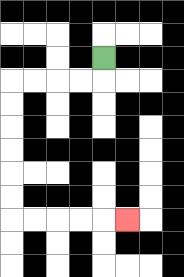{'start': '[4, 2]', 'end': '[5, 9]', 'path_directions': 'D,L,L,L,L,D,D,D,D,D,D,R,R,R,R,R', 'path_coordinates': '[[4, 2], [4, 3], [3, 3], [2, 3], [1, 3], [0, 3], [0, 4], [0, 5], [0, 6], [0, 7], [0, 8], [0, 9], [1, 9], [2, 9], [3, 9], [4, 9], [5, 9]]'}